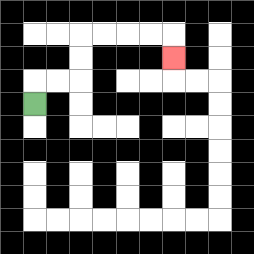{'start': '[1, 4]', 'end': '[7, 2]', 'path_directions': 'U,R,R,U,U,R,R,R,R,D', 'path_coordinates': '[[1, 4], [1, 3], [2, 3], [3, 3], [3, 2], [3, 1], [4, 1], [5, 1], [6, 1], [7, 1], [7, 2]]'}